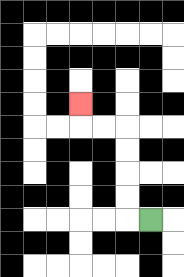{'start': '[6, 9]', 'end': '[3, 4]', 'path_directions': 'L,U,U,U,U,L,L,U', 'path_coordinates': '[[6, 9], [5, 9], [5, 8], [5, 7], [5, 6], [5, 5], [4, 5], [3, 5], [3, 4]]'}